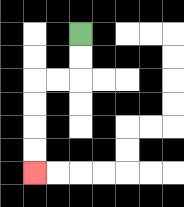{'start': '[3, 1]', 'end': '[1, 7]', 'path_directions': 'D,D,L,L,D,D,D,D', 'path_coordinates': '[[3, 1], [3, 2], [3, 3], [2, 3], [1, 3], [1, 4], [1, 5], [1, 6], [1, 7]]'}